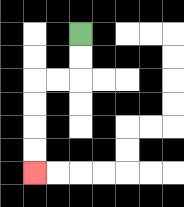{'start': '[3, 1]', 'end': '[1, 7]', 'path_directions': 'D,D,L,L,D,D,D,D', 'path_coordinates': '[[3, 1], [3, 2], [3, 3], [2, 3], [1, 3], [1, 4], [1, 5], [1, 6], [1, 7]]'}